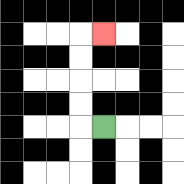{'start': '[4, 5]', 'end': '[4, 1]', 'path_directions': 'L,U,U,U,U,R', 'path_coordinates': '[[4, 5], [3, 5], [3, 4], [3, 3], [3, 2], [3, 1], [4, 1]]'}